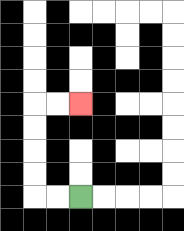{'start': '[3, 8]', 'end': '[3, 4]', 'path_directions': 'L,L,U,U,U,U,R,R', 'path_coordinates': '[[3, 8], [2, 8], [1, 8], [1, 7], [1, 6], [1, 5], [1, 4], [2, 4], [3, 4]]'}